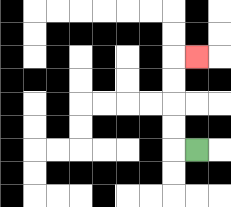{'start': '[8, 6]', 'end': '[8, 2]', 'path_directions': 'L,U,U,U,U,R', 'path_coordinates': '[[8, 6], [7, 6], [7, 5], [7, 4], [7, 3], [7, 2], [8, 2]]'}